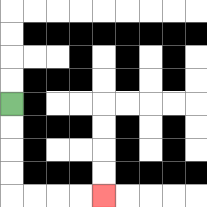{'start': '[0, 4]', 'end': '[4, 8]', 'path_directions': 'D,D,D,D,R,R,R,R', 'path_coordinates': '[[0, 4], [0, 5], [0, 6], [0, 7], [0, 8], [1, 8], [2, 8], [3, 8], [4, 8]]'}